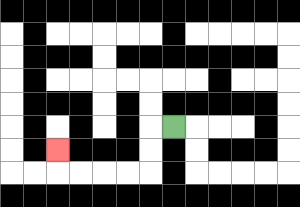{'start': '[7, 5]', 'end': '[2, 6]', 'path_directions': 'L,D,D,L,L,L,L,U', 'path_coordinates': '[[7, 5], [6, 5], [6, 6], [6, 7], [5, 7], [4, 7], [3, 7], [2, 7], [2, 6]]'}